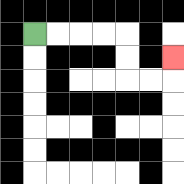{'start': '[1, 1]', 'end': '[7, 2]', 'path_directions': 'R,R,R,R,D,D,R,R,U', 'path_coordinates': '[[1, 1], [2, 1], [3, 1], [4, 1], [5, 1], [5, 2], [5, 3], [6, 3], [7, 3], [7, 2]]'}